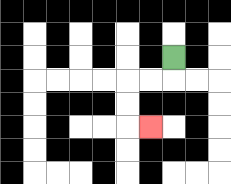{'start': '[7, 2]', 'end': '[6, 5]', 'path_directions': 'D,L,L,D,D,R', 'path_coordinates': '[[7, 2], [7, 3], [6, 3], [5, 3], [5, 4], [5, 5], [6, 5]]'}